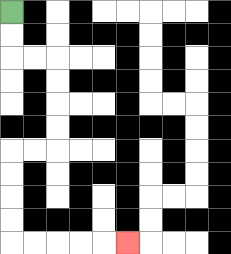{'start': '[0, 0]', 'end': '[5, 10]', 'path_directions': 'D,D,R,R,D,D,D,D,L,L,D,D,D,D,R,R,R,R,R', 'path_coordinates': '[[0, 0], [0, 1], [0, 2], [1, 2], [2, 2], [2, 3], [2, 4], [2, 5], [2, 6], [1, 6], [0, 6], [0, 7], [0, 8], [0, 9], [0, 10], [1, 10], [2, 10], [3, 10], [4, 10], [5, 10]]'}